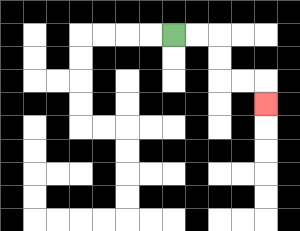{'start': '[7, 1]', 'end': '[11, 4]', 'path_directions': 'R,R,D,D,R,R,D', 'path_coordinates': '[[7, 1], [8, 1], [9, 1], [9, 2], [9, 3], [10, 3], [11, 3], [11, 4]]'}